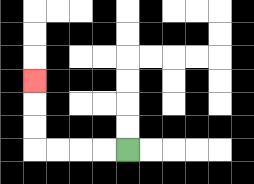{'start': '[5, 6]', 'end': '[1, 3]', 'path_directions': 'L,L,L,L,U,U,U', 'path_coordinates': '[[5, 6], [4, 6], [3, 6], [2, 6], [1, 6], [1, 5], [1, 4], [1, 3]]'}